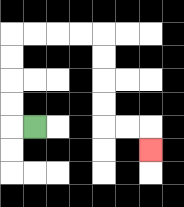{'start': '[1, 5]', 'end': '[6, 6]', 'path_directions': 'L,U,U,U,U,R,R,R,R,D,D,D,D,R,R,D', 'path_coordinates': '[[1, 5], [0, 5], [0, 4], [0, 3], [0, 2], [0, 1], [1, 1], [2, 1], [3, 1], [4, 1], [4, 2], [4, 3], [4, 4], [4, 5], [5, 5], [6, 5], [6, 6]]'}